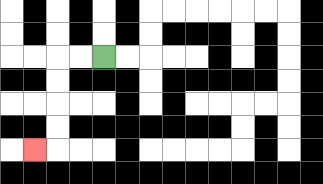{'start': '[4, 2]', 'end': '[1, 6]', 'path_directions': 'L,L,D,D,D,D,L', 'path_coordinates': '[[4, 2], [3, 2], [2, 2], [2, 3], [2, 4], [2, 5], [2, 6], [1, 6]]'}